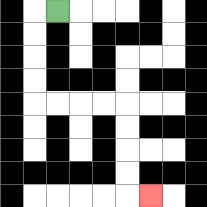{'start': '[2, 0]', 'end': '[6, 8]', 'path_directions': 'L,D,D,D,D,R,R,R,R,D,D,D,D,R', 'path_coordinates': '[[2, 0], [1, 0], [1, 1], [1, 2], [1, 3], [1, 4], [2, 4], [3, 4], [4, 4], [5, 4], [5, 5], [5, 6], [5, 7], [5, 8], [6, 8]]'}